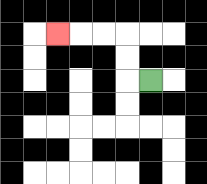{'start': '[6, 3]', 'end': '[2, 1]', 'path_directions': 'L,U,U,L,L,L', 'path_coordinates': '[[6, 3], [5, 3], [5, 2], [5, 1], [4, 1], [3, 1], [2, 1]]'}